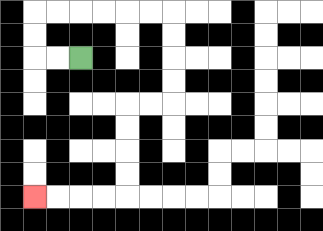{'start': '[3, 2]', 'end': '[1, 8]', 'path_directions': 'L,L,U,U,R,R,R,R,R,R,D,D,D,D,L,L,D,D,D,D,L,L,L,L', 'path_coordinates': '[[3, 2], [2, 2], [1, 2], [1, 1], [1, 0], [2, 0], [3, 0], [4, 0], [5, 0], [6, 0], [7, 0], [7, 1], [7, 2], [7, 3], [7, 4], [6, 4], [5, 4], [5, 5], [5, 6], [5, 7], [5, 8], [4, 8], [3, 8], [2, 8], [1, 8]]'}